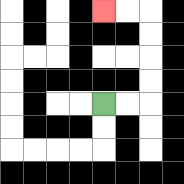{'start': '[4, 4]', 'end': '[4, 0]', 'path_directions': 'R,R,U,U,U,U,L,L', 'path_coordinates': '[[4, 4], [5, 4], [6, 4], [6, 3], [6, 2], [6, 1], [6, 0], [5, 0], [4, 0]]'}